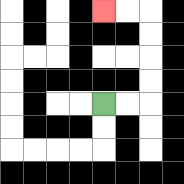{'start': '[4, 4]', 'end': '[4, 0]', 'path_directions': 'R,R,U,U,U,U,L,L', 'path_coordinates': '[[4, 4], [5, 4], [6, 4], [6, 3], [6, 2], [6, 1], [6, 0], [5, 0], [4, 0]]'}